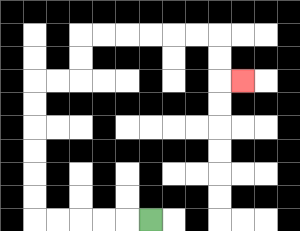{'start': '[6, 9]', 'end': '[10, 3]', 'path_directions': 'L,L,L,L,L,U,U,U,U,U,U,R,R,U,U,R,R,R,R,R,R,D,D,R', 'path_coordinates': '[[6, 9], [5, 9], [4, 9], [3, 9], [2, 9], [1, 9], [1, 8], [1, 7], [1, 6], [1, 5], [1, 4], [1, 3], [2, 3], [3, 3], [3, 2], [3, 1], [4, 1], [5, 1], [6, 1], [7, 1], [8, 1], [9, 1], [9, 2], [9, 3], [10, 3]]'}